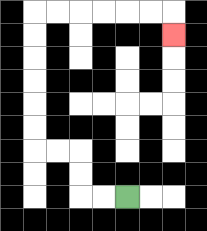{'start': '[5, 8]', 'end': '[7, 1]', 'path_directions': 'L,L,U,U,L,L,U,U,U,U,U,U,R,R,R,R,R,R,D', 'path_coordinates': '[[5, 8], [4, 8], [3, 8], [3, 7], [3, 6], [2, 6], [1, 6], [1, 5], [1, 4], [1, 3], [1, 2], [1, 1], [1, 0], [2, 0], [3, 0], [4, 0], [5, 0], [6, 0], [7, 0], [7, 1]]'}